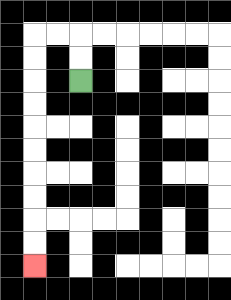{'start': '[3, 3]', 'end': '[1, 11]', 'path_directions': 'U,U,L,L,D,D,D,D,D,D,D,D,D,D', 'path_coordinates': '[[3, 3], [3, 2], [3, 1], [2, 1], [1, 1], [1, 2], [1, 3], [1, 4], [1, 5], [1, 6], [1, 7], [1, 8], [1, 9], [1, 10], [1, 11]]'}